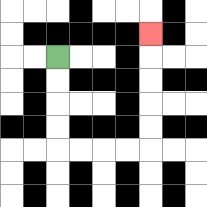{'start': '[2, 2]', 'end': '[6, 1]', 'path_directions': 'D,D,D,D,R,R,R,R,U,U,U,U,U', 'path_coordinates': '[[2, 2], [2, 3], [2, 4], [2, 5], [2, 6], [3, 6], [4, 6], [5, 6], [6, 6], [6, 5], [6, 4], [6, 3], [6, 2], [6, 1]]'}